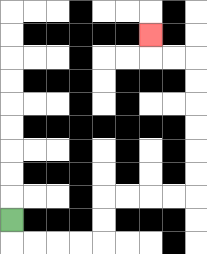{'start': '[0, 9]', 'end': '[6, 1]', 'path_directions': 'D,R,R,R,R,U,U,R,R,R,R,U,U,U,U,U,U,L,L,U', 'path_coordinates': '[[0, 9], [0, 10], [1, 10], [2, 10], [3, 10], [4, 10], [4, 9], [4, 8], [5, 8], [6, 8], [7, 8], [8, 8], [8, 7], [8, 6], [8, 5], [8, 4], [8, 3], [8, 2], [7, 2], [6, 2], [6, 1]]'}